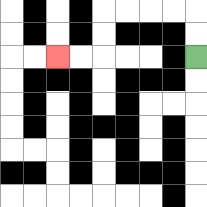{'start': '[8, 2]', 'end': '[2, 2]', 'path_directions': 'U,U,L,L,L,L,D,D,L,L', 'path_coordinates': '[[8, 2], [8, 1], [8, 0], [7, 0], [6, 0], [5, 0], [4, 0], [4, 1], [4, 2], [3, 2], [2, 2]]'}